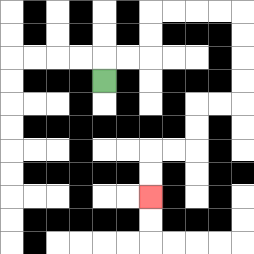{'start': '[4, 3]', 'end': '[6, 8]', 'path_directions': 'U,R,R,U,U,R,R,R,R,D,D,D,D,L,L,D,D,L,L,D,D', 'path_coordinates': '[[4, 3], [4, 2], [5, 2], [6, 2], [6, 1], [6, 0], [7, 0], [8, 0], [9, 0], [10, 0], [10, 1], [10, 2], [10, 3], [10, 4], [9, 4], [8, 4], [8, 5], [8, 6], [7, 6], [6, 6], [6, 7], [6, 8]]'}